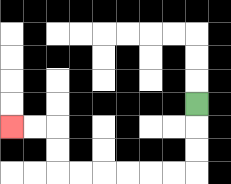{'start': '[8, 4]', 'end': '[0, 5]', 'path_directions': 'D,D,D,L,L,L,L,L,L,U,U,L,L', 'path_coordinates': '[[8, 4], [8, 5], [8, 6], [8, 7], [7, 7], [6, 7], [5, 7], [4, 7], [3, 7], [2, 7], [2, 6], [2, 5], [1, 5], [0, 5]]'}